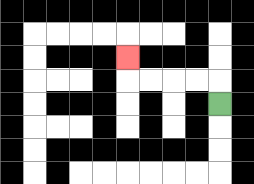{'start': '[9, 4]', 'end': '[5, 2]', 'path_directions': 'U,L,L,L,L,U', 'path_coordinates': '[[9, 4], [9, 3], [8, 3], [7, 3], [6, 3], [5, 3], [5, 2]]'}